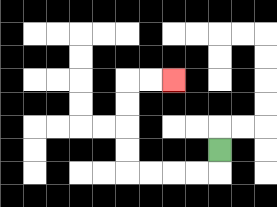{'start': '[9, 6]', 'end': '[7, 3]', 'path_directions': 'D,L,L,L,L,U,U,U,U,R,R', 'path_coordinates': '[[9, 6], [9, 7], [8, 7], [7, 7], [6, 7], [5, 7], [5, 6], [5, 5], [5, 4], [5, 3], [6, 3], [7, 3]]'}